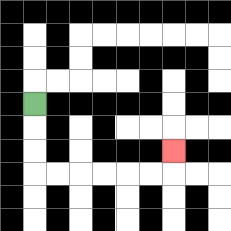{'start': '[1, 4]', 'end': '[7, 6]', 'path_directions': 'D,D,D,R,R,R,R,R,R,U', 'path_coordinates': '[[1, 4], [1, 5], [1, 6], [1, 7], [2, 7], [3, 7], [4, 7], [5, 7], [6, 7], [7, 7], [7, 6]]'}